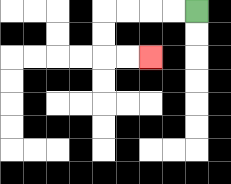{'start': '[8, 0]', 'end': '[6, 2]', 'path_directions': 'L,L,L,L,D,D,R,R', 'path_coordinates': '[[8, 0], [7, 0], [6, 0], [5, 0], [4, 0], [4, 1], [4, 2], [5, 2], [6, 2]]'}